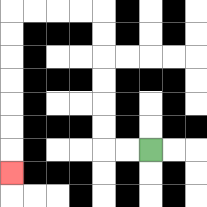{'start': '[6, 6]', 'end': '[0, 7]', 'path_directions': 'L,L,U,U,U,U,U,U,L,L,L,L,D,D,D,D,D,D,D', 'path_coordinates': '[[6, 6], [5, 6], [4, 6], [4, 5], [4, 4], [4, 3], [4, 2], [4, 1], [4, 0], [3, 0], [2, 0], [1, 0], [0, 0], [0, 1], [0, 2], [0, 3], [0, 4], [0, 5], [0, 6], [0, 7]]'}